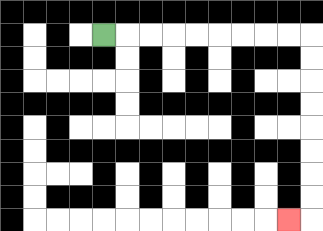{'start': '[4, 1]', 'end': '[12, 9]', 'path_directions': 'R,R,R,R,R,R,R,R,R,D,D,D,D,D,D,D,D,L', 'path_coordinates': '[[4, 1], [5, 1], [6, 1], [7, 1], [8, 1], [9, 1], [10, 1], [11, 1], [12, 1], [13, 1], [13, 2], [13, 3], [13, 4], [13, 5], [13, 6], [13, 7], [13, 8], [13, 9], [12, 9]]'}